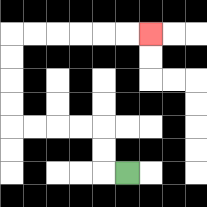{'start': '[5, 7]', 'end': '[6, 1]', 'path_directions': 'L,U,U,L,L,L,L,U,U,U,U,R,R,R,R,R,R', 'path_coordinates': '[[5, 7], [4, 7], [4, 6], [4, 5], [3, 5], [2, 5], [1, 5], [0, 5], [0, 4], [0, 3], [0, 2], [0, 1], [1, 1], [2, 1], [3, 1], [4, 1], [5, 1], [6, 1]]'}